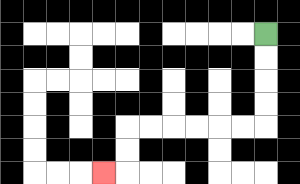{'start': '[11, 1]', 'end': '[4, 7]', 'path_directions': 'D,D,D,D,L,L,L,L,L,L,D,D,L', 'path_coordinates': '[[11, 1], [11, 2], [11, 3], [11, 4], [11, 5], [10, 5], [9, 5], [8, 5], [7, 5], [6, 5], [5, 5], [5, 6], [5, 7], [4, 7]]'}